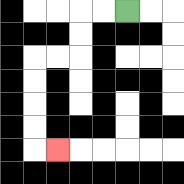{'start': '[5, 0]', 'end': '[2, 6]', 'path_directions': 'L,L,D,D,L,L,D,D,D,D,R', 'path_coordinates': '[[5, 0], [4, 0], [3, 0], [3, 1], [3, 2], [2, 2], [1, 2], [1, 3], [1, 4], [1, 5], [1, 6], [2, 6]]'}